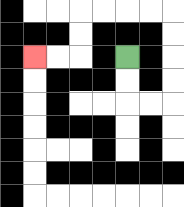{'start': '[5, 2]', 'end': '[1, 2]', 'path_directions': 'D,D,R,R,U,U,U,U,L,L,L,L,D,D,L,L', 'path_coordinates': '[[5, 2], [5, 3], [5, 4], [6, 4], [7, 4], [7, 3], [7, 2], [7, 1], [7, 0], [6, 0], [5, 0], [4, 0], [3, 0], [3, 1], [3, 2], [2, 2], [1, 2]]'}